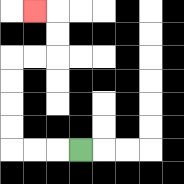{'start': '[3, 6]', 'end': '[1, 0]', 'path_directions': 'L,L,L,U,U,U,U,R,R,U,U,L', 'path_coordinates': '[[3, 6], [2, 6], [1, 6], [0, 6], [0, 5], [0, 4], [0, 3], [0, 2], [1, 2], [2, 2], [2, 1], [2, 0], [1, 0]]'}